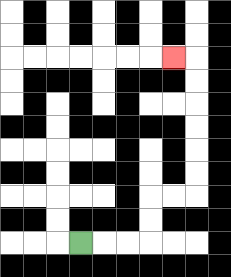{'start': '[3, 10]', 'end': '[7, 2]', 'path_directions': 'R,R,R,U,U,R,R,U,U,U,U,U,U,L', 'path_coordinates': '[[3, 10], [4, 10], [5, 10], [6, 10], [6, 9], [6, 8], [7, 8], [8, 8], [8, 7], [8, 6], [8, 5], [8, 4], [8, 3], [8, 2], [7, 2]]'}